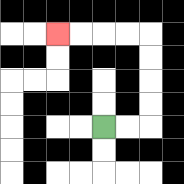{'start': '[4, 5]', 'end': '[2, 1]', 'path_directions': 'R,R,U,U,U,U,L,L,L,L', 'path_coordinates': '[[4, 5], [5, 5], [6, 5], [6, 4], [6, 3], [6, 2], [6, 1], [5, 1], [4, 1], [3, 1], [2, 1]]'}